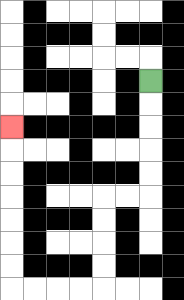{'start': '[6, 3]', 'end': '[0, 5]', 'path_directions': 'D,D,D,D,D,L,L,D,D,D,D,L,L,L,L,U,U,U,U,U,U,U', 'path_coordinates': '[[6, 3], [6, 4], [6, 5], [6, 6], [6, 7], [6, 8], [5, 8], [4, 8], [4, 9], [4, 10], [4, 11], [4, 12], [3, 12], [2, 12], [1, 12], [0, 12], [0, 11], [0, 10], [0, 9], [0, 8], [0, 7], [0, 6], [0, 5]]'}